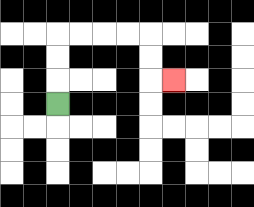{'start': '[2, 4]', 'end': '[7, 3]', 'path_directions': 'U,U,U,R,R,R,R,D,D,R', 'path_coordinates': '[[2, 4], [2, 3], [2, 2], [2, 1], [3, 1], [4, 1], [5, 1], [6, 1], [6, 2], [6, 3], [7, 3]]'}